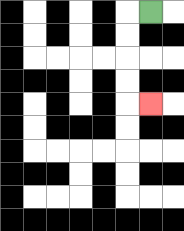{'start': '[6, 0]', 'end': '[6, 4]', 'path_directions': 'L,D,D,D,D,R', 'path_coordinates': '[[6, 0], [5, 0], [5, 1], [5, 2], [5, 3], [5, 4], [6, 4]]'}